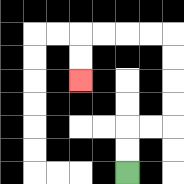{'start': '[5, 7]', 'end': '[3, 3]', 'path_directions': 'U,U,R,R,U,U,U,U,L,L,L,L,D,D', 'path_coordinates': '[[5, 7], [5, 6], [5, 5], [6, 5], [7, 5], [7, 4], [7, 3], [7, 2], [7, 1], [6, 1], [5, 1], [4, 1], [3, 1], [3, 2], [3, 3]]'}